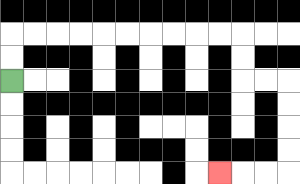{'start': '[0, 3]', 'end': '[9, 7]', 'path_directions': 'U,U,R,R,R,R,R,R,R,R,R,R,D,D,R,R,D,D,D,D,L,L,L', 'path_coordinates': '[[0, 3], [0, 2], [0, 1], [1, 1], [2, 1], [3, 1], [4, 1], [5, 1], [6, 1], [7, 1], [8, 1], [9, 1], [10, 1], [10, 2], [10, 3], [11, 3], [12, 3], [12, 4], [12, 5], [12, 6], [12, 7], [11, 7], [10, 7], [9, 7]]'}